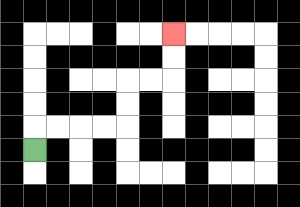{'start': '[1, 6]', 'end': '[7, 1]', 'path_directions': 'U,R,R,R,R,U,U,R,R,U,U', 'path_coordinates': '[[1, 6], [1, 5], [2, 5], [3, 5], [4, 5], [5, 5], [5, 4], [5, 3], [6, 3], [7, 3], [7, 2], [7, 1]]'}